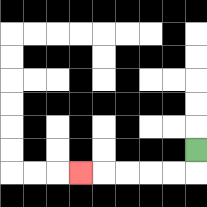{'start': '[8, 6]', 'end': '[3, 7]', 'path_directions': 'D,L,L,L,L,L', 'path_coordinates': '[[8, 6], [8, 7], [7, 7], [6, 7], [5, 7], [4, 7], [3, 7]]'}